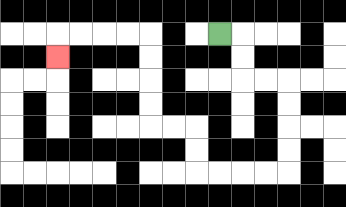{'start': '[9, 1]', 'end': '[2, 2]', 'path_directions': 'R,D,D,R,R,D,D,D,D,L,L,L,L,U,U,L,L,U,U,U,U,L,L,L,L,D', 'path_coordinates': '[[9, 1], [10, 1], [10, 2], [10, 3], [11, 3], [12, 3], [12, 4], [12, 5], [12, 6], [12, 7], [11, 7], [10, 7], [9, 7], [8, 7], [8, 6], [8, 5], [7, 5], [6, 5], [6, 4], [6, 3], [6, 2], [6, 1], [5, 1], [4, 1], [3, 1], [2, 1], [2, 2]]'}